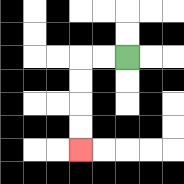{'start': '[5, 2]', 'end': '[3, 6]', 'path_directions': 'L,L,D,D,D,D', 'path_coordinates': '[[5, 2], [4, 2], [3, 2], [3, 3], [3, 4], [3, 5], [3, 6]]'}